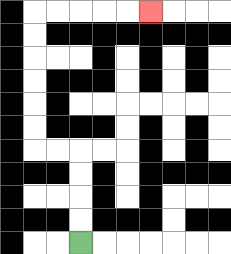{'start': '[3, 10]', 'end': '[6, 0]', 'path_directions': 'U,U,U,U,L,L,U,U,U,U,U,U,R,R,R,R,R', 'path_coordinates': '[[3, 10], [3, 9], [3, 8], [3, 7], [3, 6], [2, 6], [1, 6], [1, 5], [1, 4], [1, 3], [1, 2], [1, 1], [1, 0], [2, 0], [3, 0], [4, 0], [5, 0], [6, 0]]'}